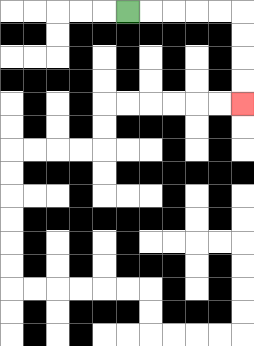{'start': '[5, 0]', 'end': '[10, 4]', 'path_directions': 'R,R,R,R,R,D,D,D,D', 'path_coordinates': '[[5, 0], [6, 0], [7, 0], [8, 0], [9, 0], [10, 0], [10, 1], [10, 2], [10, 3], [10, 4]]'}